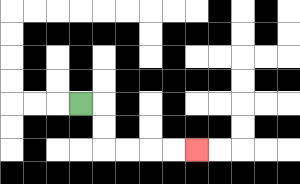{'start': '[3, 4]', 'end': '[8, 6]', 'path_directions': 'R,D,D,R,R,R,R', 'path_coordinates': '[[3, 4], [4, 4], [4, 5], [4, 6], [5, 6], [6, 6], [7, 6], [8, 6]]'}